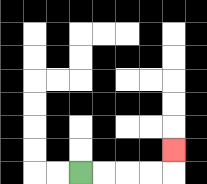{'start': '[3, 7]', 'end': '[7, 6]', 'path_directions': 'R,R,R,R,U', 'path_coordinates': '[[3, 7], [4, 7], [5, 7], [6, 7], [7, 7], [7, 6]]'}